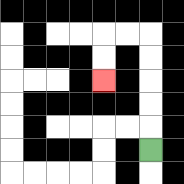{'start': '[6, 6]', 'end': '[4, 3]', 'path_directions': 'U,U,U,U,U,L,L,D,D', 'path_coordinates': '[[6, 6], [6, 5], [6, 4], [6, 3], [6, 2], [6, 1], [5, 1], [4, 1], [4, 2], [4, 3]]'}